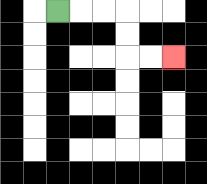{'start': '[2, 0]', 'end': '[7, 2]', 'path_directions': 'R,R,R,D,D,R,R', 'path_coordinates': '[[2, 0], [3, 0], [4, 0], [5, 0], [5, 1], [5, 2], [6, 2], [7, 2]]'}